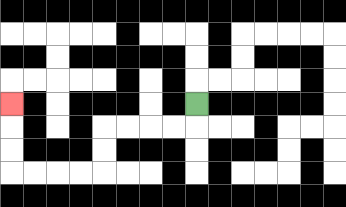{'start': '[8, 4]', 'end': '[0, 4]', 'path_directions': 'D,L,L,L,L,D,D,L,L,L,L,U,U,U', 'path_coordinates': '[[8, 4], [8, 5], [7, 5], [6, 5], [5, 5], [4, 5], [4, 6], [4, 7], [3, 7], [2, 7], [1, 7], [0, 7], [0, 6], [0, 5], [0, 4]]'}